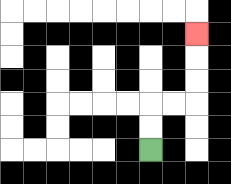{'start': '[6, 6]', 'end': '[8, 1]', 'path_directions': 'U,U,R,R,U,U,U', 'path_coordinates': '[[6, 6], [6, 5], [6, 4], [7, 4], [8, 4], [8, 3], [8, 2], [8, 1]]'}